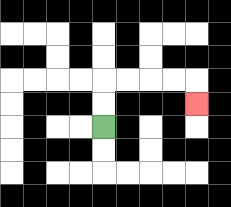{'start': '[4, 5]', 'end': '[8, 4]', 'path_directions': 'U,U,R,R,R,R,D', 'path_coordinates': '[[4, 5], [4, 4], [4, 3], [5, 3], [6, 3], [7, 3], [8, 3], [8, 4]]'}